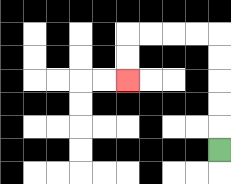{'start': '[9, 6]', 'end': '[5, 3]', 'path_directions': 'U,U,U,U,U,L,L,L,L,D,D', 'path_coordinates': '[[9, 6], [9, 5], [9, 4], [9, 3], [9, 2], [9, 1], [8, 1], [7, 1], [6, 1], [5, 1], [5, 2], [5, 3]]'}